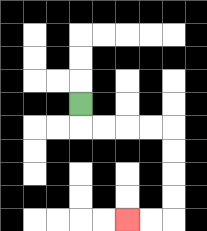{'start': '[3, 4]', 'end': '[5, 9]', 'path_directions': 'D,R,R,R,R,D,D,D,D,L,L', 'path_coordinates': '[[3, 4], [3, 5], [4, 5], [5, 5], [6, 5], [7, 5], [7, 6], [7, 7], [7, 8], [7, 9], [6, 9], [5, 9]]'}